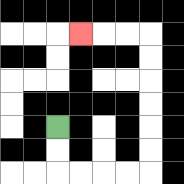{'start': '[2, 5]', 'end': '[3, 1]', 'path_directions': 'D,D,R,R,R,R,U,U,U,U,U,U,L,L,L', 'path_coordinates': '[[2, 5], [2, 6], [2, 7], [3, 7], [4, 7], [5, 7], [6, 7], [6, 6], [6, 5], [6, 4], [6, 3], [6, 2], [6, 1], [5, 1], [4, 1], [3, 1]]'}